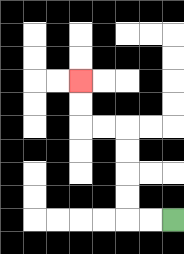{'start': '[7, 9]', 'end': '[3, 3]', 'path_directions': 'L,L,U,U,U,U,L,L,U,U', 'path_coordinates': '[[7, 9], [6, 9], [5, 9], [5, 8], [5, 7], [5, 6], [5, 5], [4, 5], [3, 5], [3, 4], [3, 3]]'}